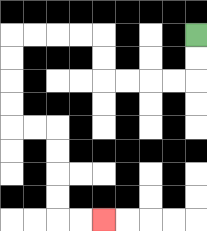{'start': '[8, 1]', 'end': '[4, 9]', 'path_directions': 'D,D,L,L,L,L,U,U,L,L,L,L,D,D,D,D,R,R,D,D,D,D,R,R', 'path_coordinates': '[[8, 1], [8, 2], [8, 3], [7, 3], [6, 3], [5, 3], [4, 3], [4, 2], [4, 1], [3, 1], [2, 1], [1, 1], [0, 1], [0, 2], [0, 3], [0, 4], [0, 5], [1, 5], [2, 5], [2, 6], [2, 7], [2, 8], [2, 9], [3, 9], [4, 9]]'}